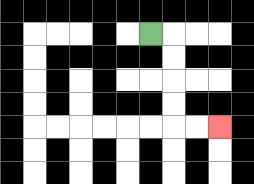{'start': '[6, 1]', 'end': '[9, 5]', 'path_directions': 'R,D,D,D,D,R,R', 'path_coordinates': '[[6, 1], [7, 1], [7, 2], [7, 3], [7, 4], [7, 5], [8, 5], [9, 5]]'}